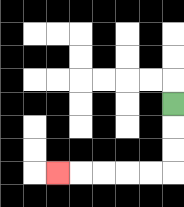{'start': '[7, 4]', 'end': '[2, 7]', 'path_directions': 'D,D,D,L,L,L,L,L', 'path_coordinates': '[[7, 4], [7, 5], [7, 6], [7, 7], [6, 7], [5, 7], [4, 7], [3, 7], [2, 7]]'}